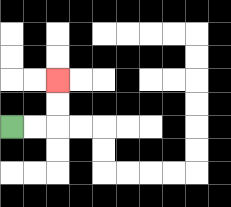{'start': '[0, 5]', 'end': '[2, 3]', 'path_directions': 'R,R,U,U', 'path_coordinates': '[[0, 5], [1, 5], [2, 5], [2, 4], [2, 3]]'}